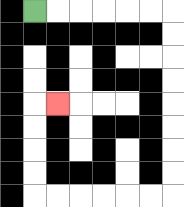{'start': '[1, 0]', 'end': '[2, 4]', 'path_directions': 'R,R,R,R,R,R,D,D,D,D,D,D,D,D,L,L,L,L,L,L,U,U,U,U,R', 'path_coordinates': '[[1, 0], [2, 0], [3, 0], [4, 0], [5, 0], [6, 0], [7, 0], [7, 1], [7, 2], [7, 3], [7, 4], [7, 5], [7, 6], [7, 7], [7, 8], [6, 8], [5, 8], [4, 8], [3, 8], [2, 8], [1, 8], [1, 7], [1, 6], [1, 5], [1, 4], [2, 4]]'}